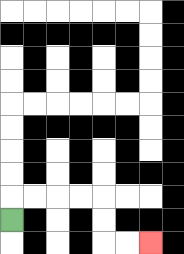{'start': '[0, 9]', 'end': '[6, 10]', 'path_directions': 'U,R,R,R,R,D,D,R,R', 'path_coordinates': '[[0, 9], [0, 8], [1, 8], [2, 8], [3, 8], [4, 8], [4, 9], [4, 10], [5, 10], [6, 10]]'}